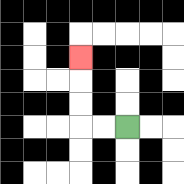{'start': '[5, 5]', 'end': '[3, 2]', 'path_directions': 'L,L,U,U,U', 'path_coordinates': '[[5, 5], [4, 5], [3, 5], [3, 4], [3, 3], [3, 2]]'}